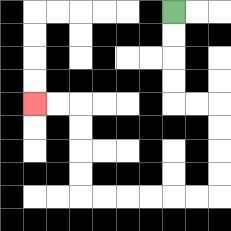{'start': '[7, 0]', 'end': '[1, 4]', 'path_directions': 'D,D,D,D,R,R,D,D,D,D,L,L,L,L,L,L,U,U,U,U,L,L', 'path_coordinates': '[[7, 0], [7, 1], [7, 2], [7, 3], [7, 4], [8, 4], [9, 4], [9, 5], [9, 6], [9, 7], [9, 8], [8, 8], [7, 8], [6, 8], [5, 8], [4, 8], [3, 8], [3, 7], [3, 6], [3, 5], [3, 4], [2, 4], [1, 4]]'}